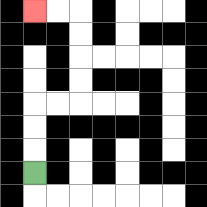{'start': '[1, 7]', 'end': '[1, 0]', 'path_directions': 'U,U,U,R,R,U,U,U,U,L,L', 'path_coordinates': '[[1, 7], [1, 6], [1, 5], [1, 4], [2, 4], [3, 4], [3, 3], [3, 2], [3, 1], [3, 0], [2, 0], [1, 0]]'}